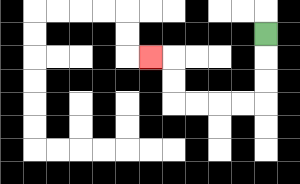{'start': '[11, 1]', 'end': '[6, 2]', 'path_directions': 'D,D,D,L,L,L,L,U,U,L', 'path_coordinates': '[[11, 1], [11, 2], [11, 3], [11, 4], [10, 4], [9, 4], [8, 4], [7, 4], [7, 3], [7, 2], [6, 2]]'}